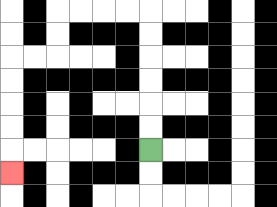{'start': '[6, 6]', 'end': '[0, 7]', 'path_directions': 'U,U,U,U,U,U,L,L,L,L,D,D,L,L,D,D,D,D,D', 'path_coordinates': '[[6, 6], [6, 5], [6, 4], [6, 3], [6, 2], [6, 1], [6, 0], [5, 0], [4, 0], [3, 0], [2, 0], [2, 1], [2, 2], [1, 2], [0, 2], [0, 3], [0, 4], [0, 5], [0, 6], [0, 7]]'}